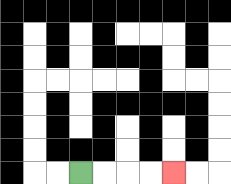{'start': '[3, 7]', 'end': '[7, 7]', 'path_directions': 'R,R,R,R', 'path_coordinates': '[[3, 7], [4, 7], [5, 7], [6, 7], [7, 7]]'}